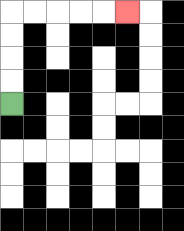{'start': '[0, 4]', 'end': '[5, 0]', 'path_directions': 'U,U,U,U,R,R,R,R,R', 'path_coordinates': '[[0, 4], [0, 3], [0, 2], [0, 1], [0, 0], [1, 0], [2, 0], [3, 0], [4, 0], [5, 0]]'}